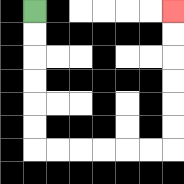{'start': '[1, 0]', 'end': '[7, 0]', 'path_directions': 'D,D,D,D,D,D,R,R,R,R,R,R,U,U,U,U,U,U', 'path_coordinates': '[[1, 0], [1, 1], [1, 2], [1, 3], [1, 4], [1, 5], [1, 6], [2, 6], [3, 6], [4, 6], [5, 6], [6, 6], [7, 6], [7, 5], [7, 4], [7, 3], [7, 2], [7, 1], [7, 0]]'}